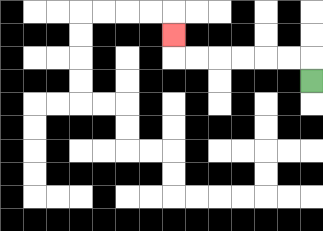{'start': '[13, 3]', 'end': '[7, 1]', 'path_directions': 'U,L,L,L,L,L,L,U', 'path_coordinates': '[[13, 3], [13, 2], [12, 2], [11, 2], [10, 2], [9, 2], [8, 2], [7, 2], [7, 1]]'}